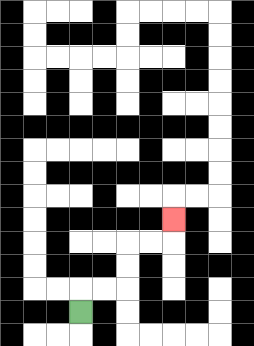{'start': '[3, 13]', 'end': '[7, 9]', 'path_directions': 'U,R,R,U,U,R,R,U', 'path_coordinates': '[[3, 13], [3, 12], [4, 12], [5, 12], [5, 11], [5, 10], [6, 10], [7, 10], [7, 9]]'}